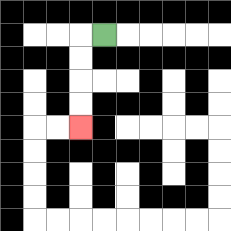{'start': '[4, 1]', 'end': '[3, 5]', 'path_directions': 'L,D,D,D,D', 'path_coordinates': '[[4, 1], [3, 1], [3, 2], [3, 3], [3, 4], [3, 5]]'}